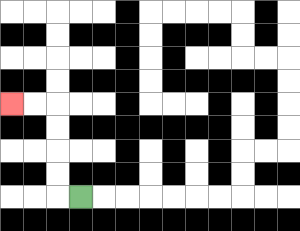{'start': '[3, 8]', 'end': '[0, 4]', 'path_directions': 'L,U,U,U,U,L,L', 'path_coordinates': '[[3, 8], [2, 8], [2, 7], [2, 6], [2, 5], [2, 4], [1, 4], [0, 4]]'}